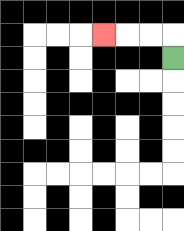{'start': '[7, 2]', 'end': '[4, 1]', 'path_directions': 'U,L,L,L', 'path_coordinates': '[[7, 2], [7, 1], [6, 1], [5, 1], [4, 1]]'}